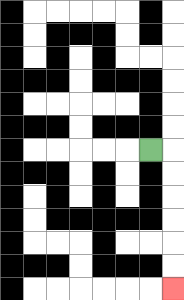{'start': '[6, 6]', 'end': '[7, 12]', 'path_directions': 'R,D,D,D,D,D,D', 'path_coordinates': '[[6, 6], [7, 6], [7, 7], [7, 8], [7, 9], [7, 10], [7, 11], [7, 12]]'}